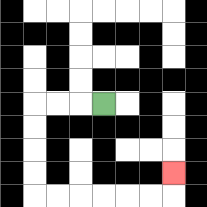{'start': '[4, 4]', 'end': '[7, 7]', 'path_directions': 'L,L,L,D,D,D,D,R,R,R,R,R,R,U', 'path_coordinates': '[[4, 4], [3, 4], [2, 4], [1, 4], [1, 5], [1, 6], [1, 7], [1, 8], [2, 8], [3, 8], [4, 8], [5, 8], [6, 8], [7, 8], [7, 7]]'}